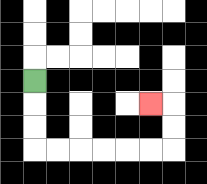{'start': '[1, 3]', 'end': '[6, 4]', 'path_directions': 'D,D,D,R,R,R,R,R,R,U,U,L', 'path_coordinates': '[[1, 3], [1, 4], [1, 5], [1, 6], [2, 6], [3, 6], [4, 6], [5, 6], [6, 6], [7, 6], [7, 5], [7, 4], [6, 4]]'}